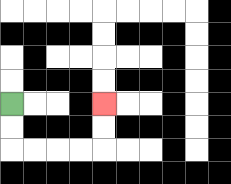{'start': '[0, 4]', 'end': '[4, 4]', 'path_directions': 'D,D,R,R,R,R,U,U', 'path_coordinates': '[[0, 4], [0, 5], [0, 6], [1, 6], [2, 6], [3, 6], [4, 6], [4, 5], [4, 4]]'}